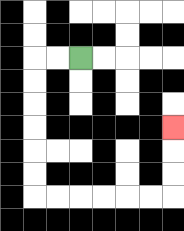{'start': '[3, 2]', 'end': '[7, 5]', 'path_directions': 'L,L,D,D,D,D,D,D,R,R,R,R,R,R,U,U,U', 'path_coordinates': '[[3, 2], [2, 2], [1, 2], [1, 3], [1, 4], [1, 5], [1, 6], [1, 7], [1, 8], [2, 8], [3, 8], [4, 8], [5, 8], [6, 8], [7, 8], [7, 7], [7, 6], [7, 5]]'}